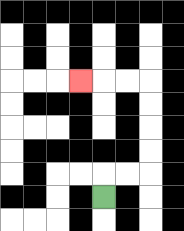{'start': '[4, 8]', 'end': '[3, 3]', 'path_directions': 'U,R,R,U,U,U,U,L,L,L', 'path_coordinates': '[[4, 8], [4, 7], [5, 7], [6, 7], [6, 6], [6, 5], [6, 4], [6, 3], [5, 3], [4, 3], [3, 3]]'}